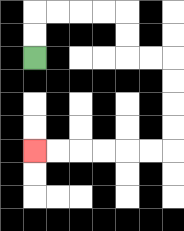{'start': '[1, 2]', 'end': '[1, 6]', 'path_directions': 'U,U,R,R,R,R,D,D,R,R,D,D,D,D,L,L,L,L,L,L', 'path_coordinates': '[[1, 2], [1, 1], [1, 0], [2, 0], [3, 0], [4, 0], [5, 0], [5, 1], [5, 2], [6, 2], [7, 2], [7, 3], [7, 4], [7, 5], [7, 6], [6, 6], [5, 6], [4, 6], [3, 6], [2, 6], [1, 6]]'}